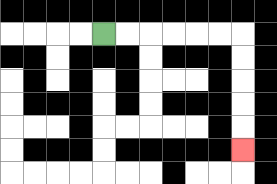{'start': '[4, 1]', 'end': '[10, 6]', 'path_directions': 'R,R,R,R,R,R,D,D,D,D,D', 'path_coordinates': '[[4, 1], [5, 1], [6, 1], [7, 1], [8, 1], [9, 1], [10, 1], [10, 2], [10, 3], [10, 4], [10, 5], [10, 6]]'}